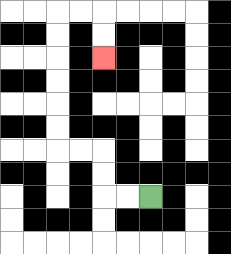{'start': '[6, 8]', 'end': '[4, 2]', 'path_directions': 'L,L,U,U,L,L,U,U,U,U,U,U,R,R,D,D', 'path_coordinates': '[[6, 8], [5, 8], [4, 8], [4, 7], [4, 6], [3, 6], [2, 6], [2, 5], [2, 4], [2, 3], [2, 2], [2, 1], [2, 0], [3, 0], [4, 0], [4, 1], [4, 2]]'}